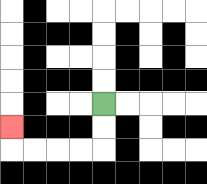{'start': '[4, 4]', 'end': '[0, 5]', 'path_directions': 'D,D,L,L,L,L,U', 'path_coordinates': '[[4, 4], [4, 5], [4, 6], [3, 6], [2, 6], [1, 6], [0, 6], [0, 5]]'}